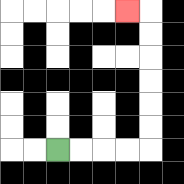{'start': '[2, 6]', 'end': '[5, 0]', 'path_directions': 'R,R,R,R,U,U,U,U,U,U,L', 'path_coordinates': '[[2, 6], [3, 6], [4, 6], [5, 6], [6, 6], [6, 5], [6, 4], [6, 3], [6, 2], [6, 1], [6, 0], [5, 0]]'}